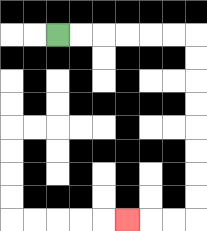{'start': '[2, 1]', 'end': '[5, 9]', 'path_directions': 'R,R,R,R,R,R,D,D,D,D,D,D,D,D,L,L,L', 'path_coordinates': '[[2, 1], [3, 1], [4, 1], [5, 1], [6, 1], [7, 1], [8, 1], [8, 2], [8, 3], [8, 4], [8, 5], [8, 6], [8, 7], [8, 8], [8, 9], [7, 9], [6, 9], [5, 9]]'}